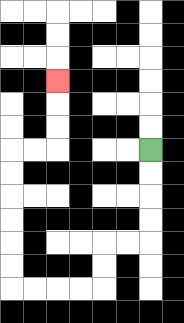{'start': '[6, 6]', 'end': '[2, 3]', 'path_directions': 'D,D,D,D,L,L,D,D,L,L,L,L,U,U,U,U,U,U,R,R,U,U,U', 'path_coordinates': '[[6, 6], [6, 7], [6, 8], [6, 9], [6, 10], [5, 10], [4, 10], [4, 11], [4, 12], [3, 12], [2, 12], [1, 12], [0, 12], [0, 11], [0, 10], [0, 9], [0, 8], [0, 7], [0, 6], [1, 6], [2, 6], [2, 5], [2, 4], [2, 3]]'}